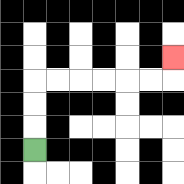{'start': '[1, 6]', 'end': '[7, 2]', 'path_directions': 'U,U,U,R,R,R,R,R,R,U', 'path_coordinates': '[[1, 6], [1, 5], [1, 4], [1, 3], [2, 3], [3, 3], [4, 3], [5, 3], [6, 3], [7, 3], [7, 2]]'}